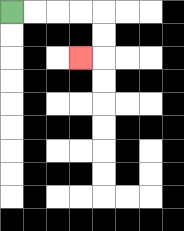{'start': '[0, 0]', 'end': '[3, 2]', 'path_directions': 'R,R,R,R,D,D,L', 'path_coordinates': '[[0, 0], [1, 0], [2, 0], [3, 0], [4, 0], [4, 1], [4, 2], [3, 2]]'}